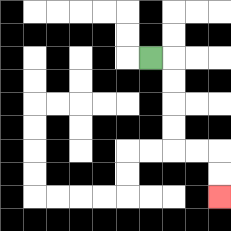{'start': '[6, 2]', 'end': '[9, 8]', 'path_directions': 'R,D,D,D,D,R,R,D,D', 'path_coordinates': '[[6, 2], [7, 2], [7, 3], [7, 4], [7, 5], [7, 6], [8, 6], [9, 6], [9, 7], [9, 8]]'}